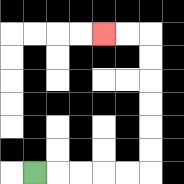{'start': '[1, 7]', 'end': '[4, 1]', 'path_directions': 'R,R,R,R,R,U,U,U,U,U,U,L,L', 'path_coordinates': '[[1, 7], [2, 7], [3, 7], [4, 7], [5, 7], [6, 7], [6, 6], [6, 5], [6, 4], [6, 3], [6, 2], [6, 1], [5, 1], [4, 1]]'}